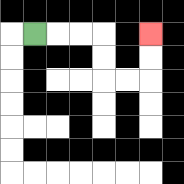{'start': '[1, 1]', 'end': '[6, 1]', 'path_directions': 'R,R,R,D,D,R,R,U,U', 'path_coordinates': '[[1, 1], [2, 1], [3, 1], [4, 1], [4, 2], [4, 3], [5, 3], [6, 3], [6, 2], [6, 1]]'}